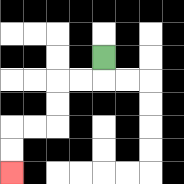{'start': '[4, 2]', 'end': '[0, 7]', 'path_directions': 'D,L,L,D,D,L,L,D,D', 'path_coordinates': '[[4, 2], [4, 3], [3, 3], [2, 3], [2, 4], [2, 5], [1, 5], [0, 5], [0, 6], [0, 7]]'}